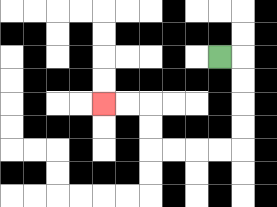{'start': '[9, 2]', 'end': '[4, 4]', 'path_directions': 'R,D,D,D,D,L,L,L,L,U,U,L,L', 'path_coordinates': '[[9, 2], [10, 2], [10, 3], [10, 4], [10, 5], [10, 6], [9, 6], [8, 6], [7, 6], [6, 6], [6, 5], [6, 4], [5, 4], [4, 4]]'}